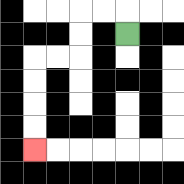{'start': '[5, 1]', 'end': '[1, 6]', 'path_directions': 'U,L,L,D,D,L,L,D,D,D,D', 'path_coordinates': '[[5, 1], [5, 0], [4, 0], [3, 0], [3, 1], [3, 2], [2, 2], [1, 2], [1, 3], [1, 4], [1, 5], [1, 6]]'}